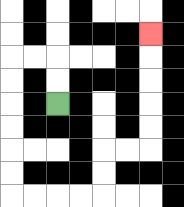{'start': '[2, 4]', 'end': '[6, 1]', 'path_directions': 'U,U,L,L,D,D,D,D,D,D,R,R,R,R,U,U,R,R,U,U,U,U,U', 'path_coordinates': '[[2, 4], [2, 3], [2, 2], [1, 2], [0, 2], [0, 3], [0, 4], [0, 5], [0, 6], [0, 7], [0, 8], [1, 8], [2, 8], [3, 8], [4, 8], [4, 7], [4, 6], [5, 6], [6, 6], [6, 5], [6, 4], [6, 3], [6, 2], [6, 1]]'}